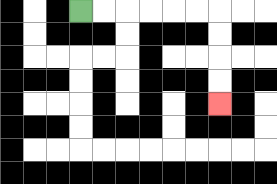{'start': '[3, 0]', 'end': '[9, 4]', 'path_directions': 'R,R,R,R,R,R,D,D,D,D', 'path_coordinates': '[[3, 0], [4, 0], [5, 0], [6, 0], [7, 0], [8, 0], [9, 0], [9, 1], [9, 2], [9, 3], [9, 4]]'}